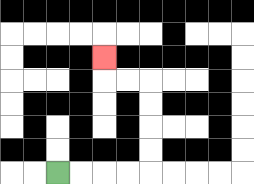{'start': '[2, 7]', 'end': '[4, 2]', 'path_directions': 'R,R,R,R,U,U,U,U,L,L,U', 'path_coordinates': '[[2, 7], [3, 7], [4, 7], [5, 7], [6, 7], [6, 6], [6, 5], [6, 4], [6, 3], [5, 3], [4, 3], [4, 2]]'}